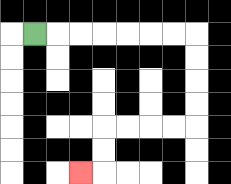{'start': '[1, 1]', 'end': '[3, 7]', 'path_directions': 'R,R,R,R,R,R,R,D,D,D,D,L,L,L,L,D,D,L', 'path_coordinates': '[[1, 1], [2, 1], [3, 1], [4, 1], [5, 1], [6, 1], [7, 1], [8, 1], [8, 2], [8, 3], [8, 4], [8, 5], [7, 5], [6, 5], [5, 5], [4, 5], [4, 6], [4, 7], [3, 7]]'}